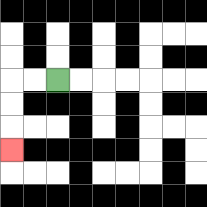{'start': '[2, 3]', 'end': '[0, 6]', 'path_directions': 'L,L,D,D,D', 'path_coordinates': '[[2, 3], [1, 3], [0, 3], [0, 4], [0, 5], [0, 6]]'}